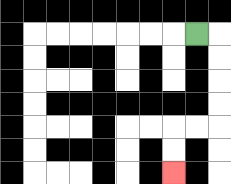{'start': '[8, 1]', 'end': '[7, 7]', 'path_directions': 'R,D,D,D,D,L,L,D,D', 'path_coordinates': '[[8, 1], [9, 1], [9, 2], [9, 3], [9, 4], [9, 5], [8, 5], [7, 5], [7, 6], [7, 7]]'}